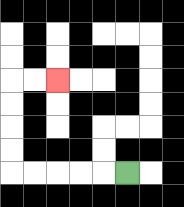{'start': '[5, 7]', 'end': '[2, 3]', 'path_directions': 'L,L,L,L,L,U,U,U,U,R,R', 'path_coordinates': '[[5, 7], [4, 7], [3, 7], [2, 7], [1, 7], [0, 7], [0, 6], [0, 5], [0, 4], [0, 3], [1, 3], [2, 3]]'}